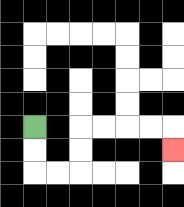{'start': '[1, 5]', 'end': '[7, 6]', 'path_directions': 'D,D,R,R,U,U,R,R,R,R,D', 'path_coordinates': '[[1, 5], [1, 6], [1, 7], [2, 7], [3, 7], [3, 6], [3, 5], [4, 5], [5, 5], [6, 5], [7, 5], [7, 6]]'}